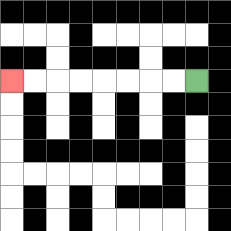{'start': '[8, 3]', 'end': '[0, 3]', 'path_directions': 'L,L,L,L,L,L,L,L', 'path_coordinates': '[[8, 3], [7, 3], [6, 3], [5, 3], [4, 3], [3, 3], [2, 3], [1, 3], [0, 3]]'}